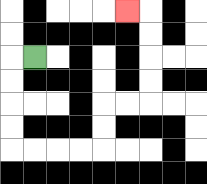{'start': '[1, 2]', 'end': '[5, 0]', 'path_directions': 'L,D,D,D,D,R,R,R,R,U,U,R,R,U,U,U,U,L', 'path_coordinates': '[[1, 2], [0, 2], [0, 3], [0, 4], [0, 5], [0, 6], [1, 6], [2, 6], [3, 6], [4, 6], [4, 5], [4, 4], [5, 4], [6, 4], [6, 3], [6, 2], [6, 1], [6, 0], [5, 0]]'}